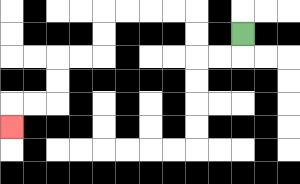{'start': '[10, 1]', 'end': '[0, 5]', 'path_directions': 'D,L,L,U,U,L,L,L,L,D,D,L,L,D,D,L,L,D', 'path_coordinates': '[[10, 1], [10, 2], [9, 2], [8, 2], [8, 1], [8, 0], [7, 0], [6, 0], [5, 0], [4, 0], [4, 1], [4, 2], [3, 2], [2, 2], [2, 3], [2, 4], [1, 4], [0, 4], [0, 5]]'}